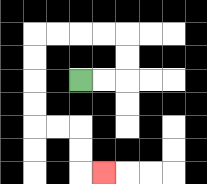{'start': '[3, 3]', 'end': '[4, 7]', 'path_directions': 'R,R,U,U,L,L,L,L,D,D,D,D,R,R,D,D,R', 'path_coordinates': '[[3, 3], [4, 3], [5, 3], [5, 2], [5, 1], [4, 1], [3, 1], [2, 1], [1, 1], [1, 2], [1, 3], [1, 4], [1, 5], [2, 5], [3, 5], [3, 6], [3, 7], [4, 7]]'}